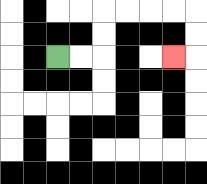{'start': '[2, 2]', 'end': '[7, 2]', 'path_directions': 'R,R,U,U,R,R,R,R,D,D,L', 'path_coordinates': '[[2, 2], [3, 2], [4, 2], [4, 1], [4, 0], [5, 0], [6, 0], [7, 0], [8, 0], [8, 1], [8, 2], [7, 2]]'}